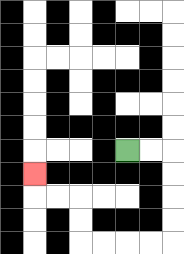{'start': '[5, 6]', 'end': '[1, 7]', 'path_directions': 'R,R,D,D,D,D,L,L,L,L,U,U,L,L,U', 'path_coordinates': '[[5, 6], [6, 6], [7, 6], [7, 7], [7, 8], [7, 9], [7, 10], [6, 10], [5, 10], [4, 10], [3, 10], [3, 9], [3, 8], [2, 8], [1, 8], [1, 7]]'}